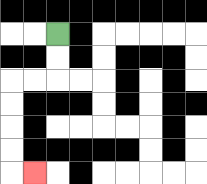{'start': '[2, 1]', 'end': '[1, 7]', 'path_directions': 'D,D,L,L,D,D,D,D,R', 'path_coordinates': '[[2, 1], [2, 2], [2, 3], [1, 3], [0, 3], [0, 4], [0, 5], [0, 6], [0, 7], [1, 7]]'}